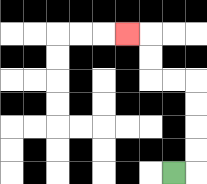{'start': '[7, 7]', 'end': '[5, 1]', 'path_directions': 'R,U,U,U,U,L,L,U,U,L', 'path_coordinates': '[[7, 7], [8, 7], [8, 6], [8, 5], [8, 4], [8, 3], [7, 3], [6, 3], [6, 2], [6, 1], [5, 1]]'}